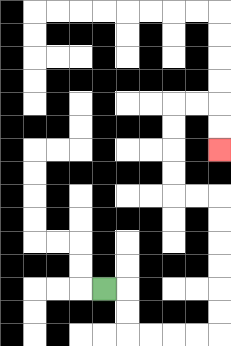{'start': '[4, 12]', 'end': '[9, 6]', 'path_directions': 'R,D,D,R,R,R,R,U,U,U,U,U,U,L,L,U,U,U,U,R,R,D,D', 'path_coordinates': '[[4, 12], [5, 12], [5, 13], [5, 14], [6, 14], [7, 14], [8, 14], [9, 14], [9, 13], [9, 12], [9, 11], [9, 10], [9, 9], [9, 8], [8, 8], [7, 8], [7, 7], [7, 6], [7, 5], [7, 4], [8, 4], [9, 4], [9, 5], [9, 6]]'}